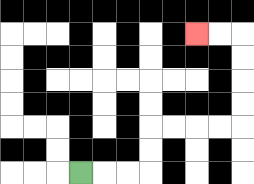{'start': '[3, 7]', 'end': '[8, 1]', 'path_directions': 'R,R,R,U,U,R,R,R,R,U,U,U,U,L,L', 'path_coordinates': '[[3, 7], [4, 7], [5, 7], [6, 7], [6, 6], [6, 5], [7, 5], [8, 5], [9, 5], [10, 5], [10, 4], [10, 3], [10, 2], [10, 1], [9, 1], [8, 1]]'}